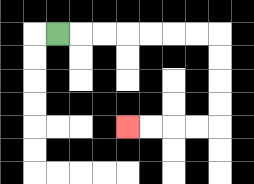{'start': '[2, 1]', 'end': '[5, 5]', 'path_directions': 'R,R,R,R,R,R,R,D,D,D,D,L,L,L,L', 'path_coordinates': '[[2, 1], [3, 1], [4, 1], [5, 1], [6, 1], [7, 1], [8, 1], [9, 1], [9, 2], [9, 3], [9, 4], [9, 5], [8, 5], [7, 5], [6, 5], [5, 5]]'}